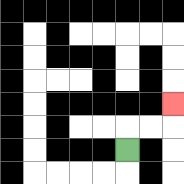{'start': '[5, 6]', 'end': '[7, 4]', 'path_directions': 'U,R,R,U', 'path_coordinates': '[[5, 6], [5, 5], [6, 5], [7, 5], [7, 4]]'}